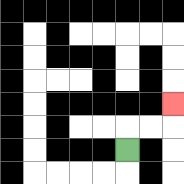{'start': '[5, 6]', 'end': '[7, 4]', 'path_directions': 'U,R,R,U', 'path_coordinates': '[[5, 6], [5, 5], [6, 5], [7, 5], [7, 4]]'}